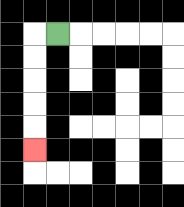{'start': '[2, 1]', 'end': '[1, 6]', 'path_directions': 'L,D,D,D,D,D', 'path_coordinates': '[[2, 1], [1, 1], [1, 2], [1, 3], [1, 4], [1, 5], [1, 6]]'}